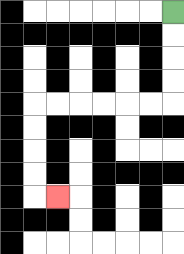{'start': '[7, 0]', 'end': '[2, 8]', 'path_directions': 'D,D,D,D,L,L,L,L,L,L,D,D,D,D,R', 'path_coordinates': '[[7, 0], [7, 1], [7, 2], [7, 3], [7, 4], [6, 4], [5, 4], [4, 4], [3, 4], [2, 4], [1, 4], [1, 5], [1, 6], [1, 7], [1, 8], [2, 8]]'}